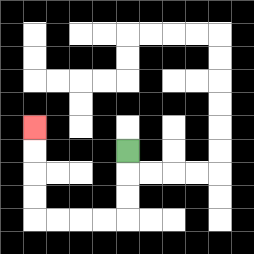{'start': '[5, 6]', 'end': '[1, 5]', 'path_directions': 'D,D,D,L,L,L,L,U,U,U,U', 'path_coordinates': '[[5, 6], [5, 7], [5, 8], [5, 9], [4, 9], [3, 9], [2, 9], [1, 9], [1, 8], [1, 7], [1, 6], [1, 5]]'}